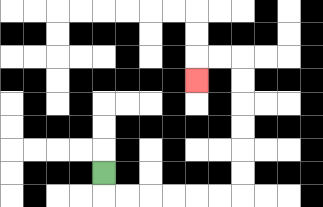{'start': '[4, 7]', 'end': '[8, 3]', 'path_directions': 'D,R,R,R,R,R,R,U,U,U,U,U,U,L,L,D', 'path_coordinates': '[[4, 7], [4, 8], [5, 8], [6, 8], [7, 8], [8, 8], [9, 8], [10, 8], [10, 7], [10, 6], [10, 5], [10, 4], [10, 3], [10, 2], [9, 2], [8, 2], [8, 3]]'}